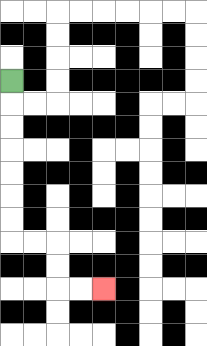{'start': '[0, 3]', 'end': '[4, 12]', 'path_directions': 'D,D,D,D,D,D,D,R,R,D,D,R,R', 'path_coordinates': '[[0, 3], [0, 4], [0, 5], [0, 6], [0, 7], [0, 8], [0, 9], [0, 10], [1, 10], [2, 10], [2, 11], [2, 12], [3, 12], [4, 12]]'}